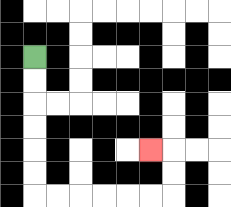{'start': '[1, 2]', 'end': '[6, 6]', 'path_directions': 'D,D,D,D,D,D,R,R,R,R,R,R,U,U,L', 'path_coordinates': '[[1, 2], [1, 3], [1, 4], [1, 5], [1, 6], [1, 7], [1, 8], [2, 8], [3, 8], [4, 8], [5, 8], [6, 8], [7, 8], [7, 7], [7, 6], [6, 6]]'}